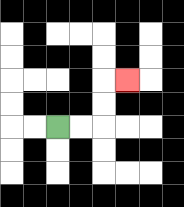{'start': '[2, 5]', 'end': '[5, 3]', 'path_directions': 'R,R,U,U,R', 'path_coordinates': '[[2, 5], [3, 5], [4, 5], [4, 4], [4, 3], [5, 3]]'}